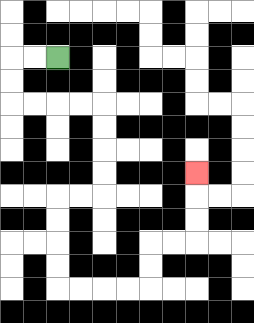{'start': '[2, 2]', 'end': '[8, 7]', 'path_directions': 'L,L,D,D,R,R,R,R,D,D,D,D,L,L,D,D,D,D,R,R,R,R,U,U,R,R,U,U,U', 'path_coordinates': '[[2, 2], [1, 2], [0, 2], [0, 3], [0, 4], [1, 4], [2, 4], [3, 4], [4, 4], [4, 5], [4, 6], [4, 7], [4, 8], [3, 8], [2, 8], [2, 9], [2, 10], [2, 11], [2, 12], [3, 12], [4, 12], [5, 12], [6, 12], [6, 11], [6, 10], [7, 10], [8, 10], [8, 9], [8, 8], [8, 7]]'}